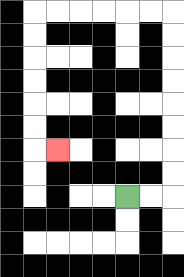{'start': '[5, 8]', 'end': '[2, 6]', 'path_directions': 'R,R,U,U,U,U,U,U,U,U,L,L,L,L,L,L,D,D,D,D,D,D,R', 'path_coordinates': '[[5, 8], [6, 8], [7, 8], [7, 7], [7, 6], [7, 5], [7, 4], [7, 3], [7, 2], [7, 1], [7, 0], [6, 0], [5, 0], [4, 0], [3, 0], [2, 0], [1, 0], [1, 1], [1, 2], [1, 3], [1, 4], [1, 5], [1, 6], [2, 6]]'}